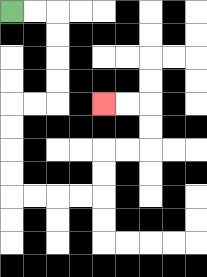{'start': '[0, 0]', 'end': '[4, 4]', 'path_directions': 'R,R,D,D,D,D,L,L,D,D,D,D,R,R,R,R,U,U,R,R,U,U,L,L', 'path_coordinates': '[[0, 0], [1, 0], [2, 0], [2, 1], [2, 2], [2, 3], [2, 4], [1, 4], [0, 4], [0, 5], [0, 6], [0, 7], [0, 8], [1, 8], [2, 8], [3, 8], [4, 8], [4, 7], [4, 6], [5, 6], [6, 6], [6, 5], [6, 4], [5, 4], [4, 4]]'}